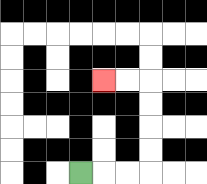{'start': '[3, 7]', 'end': '[4, 3]', 'path_directions': 'R,R,R,U,U,U,U,L,L', 'path_coordinates': '[[3, 7], [4, 7], [5, 7], [6, 7], [6, 6], [6, 5], [6, 4], [6, 3], [5, 3], [4, 3]]'}